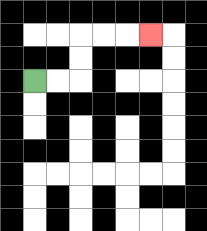{'start': '[1, 3]', 'end': '[6, 1]', 'path_directions': 'R,R,U,U,R,R,R', 'path_coordinates': '[[1, 3], [2, 3], [3, 3], [3, 2], [3, 1], [4, 1], [5, 1], [6, 1]]'}